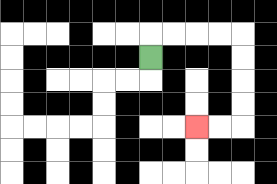{'start': '[6, 2]', 'end': '[8, 5]', 'path_directions': 'U,R,R,R,R,D,D,D,D,L,L', 'path_coordinates': '[[6, 2], [6, 1], [7, 1], [8, 1], [9, 1], [10, 1], [10, 2], [10, 3], [10, 4], [10, 5], [9, 5], [8, 5]]'}